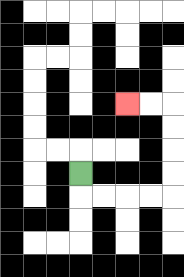{'start': '[3, 7]', 'end': '[5, 4]', 'path_directions': 'D,R,R,R,R,U,U,U,U,L,L', 'path_coordinates': '[[3, 7], [3, 8], [4, 8], [5, 8], [6, 8], [7, 8], [7, 7], [7, 6], [7, 5], [7, 4], [6, 4], [5, 4]]'}